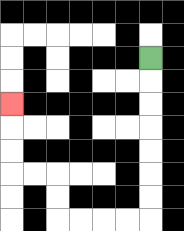{'start': '[6, 2]', 'end': '[0, 4]', 'path_directions': 'D,D,D,D,D,D,D,L,L,L,L,U,U,L,L,U,U,U', 'path_coordinates': '[[6, 2], [6, 3], [6, 4], [6, 5], [6, 6], [6, 7], [6, 8], [6, 9], [5, 9], [4, 9], [3, 9], [2, 9], [2, 8], [2, 7], [1, 7], [0, 7], [0, 6], [0, 5], [0, 4]]'}